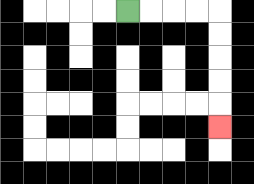{'start': '[5, 0]', 'end': '[9, 5]', 'path_directions': 'R,R,R,R,D,D,D,D,D', 'path_coordinates': '[[5, 0], [6, 0], [7, 0], [8, 0], [9, 0], [9, 1], [9, 2], [9, 3], [9, 4], [9, 5]]'}